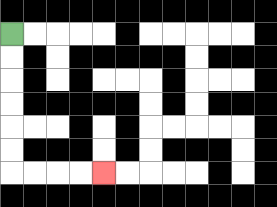{'start': '[0, 1]', 'end': '[4, 7]', 'path_directions': 'D,D,D,D,D,D,R,R,R,R', 'path_coordinates': '[[0, 1], [0, 2], [0, 3], [0, 4], [0, 5], [0, 6], [0, 7], [1, 7], [2, 7], [3, 7], [4, 7]]'}